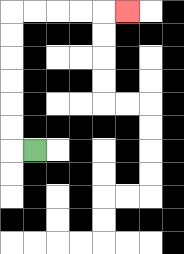{'start': '[1, 6]', 'end': '[5, 0]', 'path_directions': 'L,U,U,U,U,U,U,R,R,R,R,R', 'path_coordinates': '[[1, 6], [0, 6], [0, 5], [0, 4], [0, 3], [0, 2], [0, 1], [0, 0], [1, 0], [2, 0], [3, 0], [4, 0], [5, 0]]'}